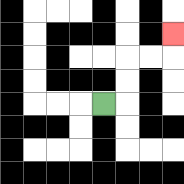{'start': '[4, 4]', 'end': '[7, 1]', 'path_directions': 'R,U,U,R,R,U', 'path_coordinates': '[[4, 4], [5, 4], [5, 3], [5, 2], [6, 2], [7, 2], [7, 1]]'}